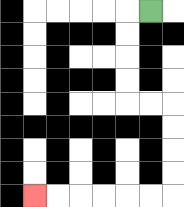{'start': '[6, 0]', 'end': '[1, 8]', 'path_directions': 'L,D,D,D,D,R,R,D,D,D,D,L,L,L,L,L,L', 'path_coordinates': '[[6, 0], [5, 0], [5, 1], [5, 2], [5, 3], [5, 4], [6, 4], [7, 4], [7, 5], [7, 6], [7, 7], [7, 8], [6, 8], [5, 8], [4, 8], [3, 8], [2, 8], [1, 8]]'}